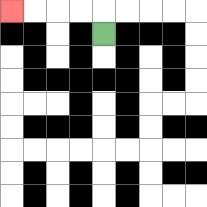{'start': '[4, 1]', 'end': '[0, 0]', 'path_directions': 'U,L,L,L,L', 'path_coordinates': '[[4, 1], [4, 0], [3, 0], [2, 0], [1, 0], [0, 0]]'}